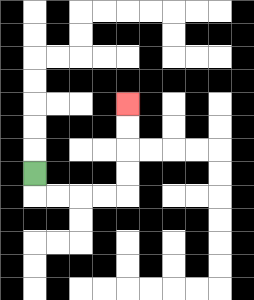{'start': '[1, 7]', 'end': '[5, 4]', 'path_directions': 'D,R,R,R,R,U,U,U,U', 'path_coordinates': '[[1, 7], [1, 8], [2, 8], [3, 8], [4, 8], [5, 8], [5, 7], [5, 6], [5, 5], [5, 4]]'}